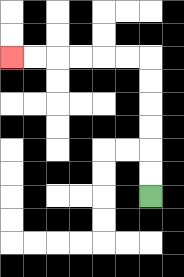{'start': '[6, 8]', 'end': '[0, 2]', 'path_directions': 'U,U,U,U,U,U,L,L,L,L,L,L', 'path_coordinates': '[[6, 8], [6, 7], [6, 6], [6, 5], [6, 4], [6, 3], [6, 2], [5, 2], [4, 2], [3, 2], [2, 2], [1, 2], [0, 2]]'}